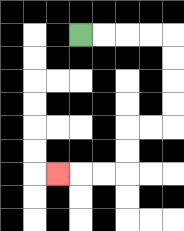{'start': '[3, 1]', 'end': '[2, 7]', 'path_directions': 'R,R,R,R,D,D,D,D,L,L,D,D,L,L,L', 'path_coordinates': '[[3, 1], [4, 1], [5, 1], [6, 1], [7, 1], [7, 2], [7, 3], [7, 4], [7, 5], [6, 5], [5, 5], [5, 6], [5, 7], [4, 7], [3, 7], [2, 7]]'}